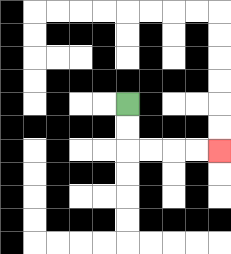{'start': '[5, 4]', 'end': '[9, 6]', 'path_directions': 'D,D,R,R,R,R', 'path_coordinates': '[[5, 4], [5, 5], [5, 6], [6, 6], [7, 6], [8, 6], [9, 6]]'}